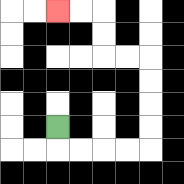{'start': '[2, 5]', 'end': '[2, 0]', 'path_directions': 'D,R,R,R,R,U,U,U,U,L,L,U,U,L,L', 'path_coordinates': '[[2, 5], [2, 6], [3, 6], [4, 6], [5, 6], [6, 6], [6, 5], [6, 4], [6, 3], [6, 2], [5, 2], [4, 2], [4, 1], [4, 0], [3, 0], [2, 0]]'}